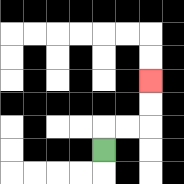{'start': '[4, 6]', 'end': '[6, 3]', 'path_directions': 'U,R,R,U,U', 'path_coordinates': '[[4, 6], [4, 5], [5, 5], [6, 5], [6, 4], [6, 3]]'}